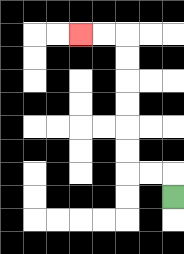{'start': '[7, 8]', 'end': '[3, 1]', 'path_directions': 'U,L,L,U,U,U,U,U,U,L,L', 'path_coordinates': '[[7, 8], [7, 7], [6, 7], [5, 7], [5, 6], [5, 5], [5, 4], [5, 3], [5, 2], [5, 1], [4, 1], [3, 1]]'}